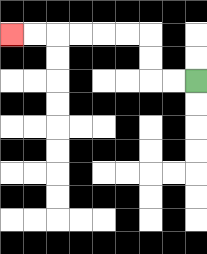{'start': '[8, 3]', 'end': '[0, 1]', 'path_directions': 'L,L,U,U,L,L,L,L,L,L', 'path_coordinates': '[[8, 3], [7, 3], [6, 3], [6, 2], [6, 1], [5, 1], [4, 1], [3, 1], [2, 1], [1, 1], [0, 1]]'}